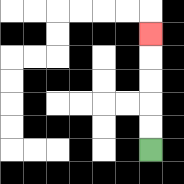{'start': '[6, 6]', 'end': '[6, 1]', 'path_directions': 'U,U,U,U,U', 'path_coordinates': '[[6, 6], [6, 5], [6, 4], [6, 3], [6, 2], [6, 1]]'}